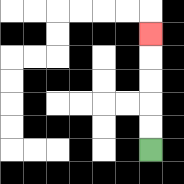{'start': '[6, 6]', 'end': '[6, 1]', 'path_directions': 'U,U,U,U,U', 'path_coordinates': '[[6, 6], [6, 5], [6, 4], [6, 3], [6, 2], [6, 1]]'}